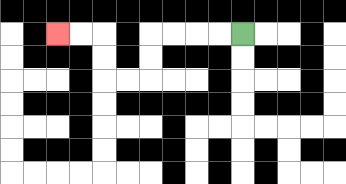{'start': '[10, 1]', 'end': '[2, 1]', 'path_directions': 'L,L,L,L,D,D,L,L,U,U,L,L', 'path_coordinates': '[[10, 1], [9, 1], [8, 1], [7, 1], [6, 1], [6, 2], [6, 3], [5, 3], [4, 3], [4, 2], [4, 1], [3, 1], [2, 1]]'}